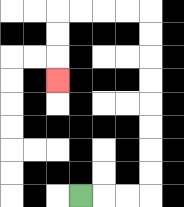{'start': '[3, 8]', 'end': '[2, 3]', 'path_directions': 'R,R,R,U,U,U,U,U,U,U,U,L,L,L,L,D,D,D', 'path_coordinates': '[[3, 8], [4, 8], [5, 8], [6, 8], [6, 7], [6, 6], [6, 5], [6, 4], [6, 3], [6, 2], [6, 1], [6, 0], [5, 0], [4, 0], [3, 0], [2, 0], [2, 1], [2, 2], [2, 3]]'}